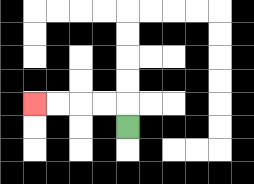{'start': '[5, 5]', 'end': '[1, 4]', 'path_directions': 'U,L,L,L,L', 'path_coordinates': '[[5, 5], [5, 4], [4, 4], [3, 4], [2, 4], [1, 4]]'}